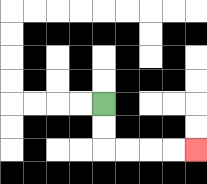{'start': '[4, 4]', 'end': '[8, 6]', 'path_directions': 'D,D,R,R,R,R', 'path_coordinates': '[[4, 4], [4, 5], [4, 6], [5, 6], [6, 6], [7, 6], [8, 6]]'}